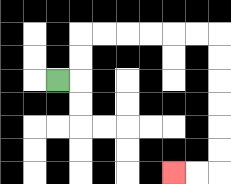{'start': '[2, 3]', 'end': '[7, 7]', 'path_directions': 'R,U,U,R,R,R,R,R,R,D,D,D,D,D,D,L,L', 'path_coordinates': '[[2, 3], [3, 3], [3, 2], [3, 1], [4, 1], [5, 1], [6, 1], [7, 1], [8, 1], [9, 1], [9, 2], [9, 3], [9, 4], [9, 5], [9, 6], [9, 7], [8, 7], [7, 7]]'}